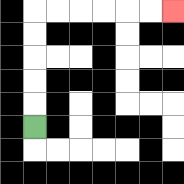{'start': '[1, 5]', 'end': '[7, 0]', 'path_directions': 'U,U,U,U,U,R,R,R,R,R,R', 'path_coordinates': '[[1, 5], [1, 4], [1, 3], [1, 2], [1, 1], [1, 0], [2, 0], [3, 0], [4, 0], [5, 0], [6, 0], [7, 0]]'}